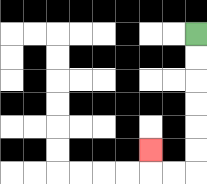{'start': '[8, 1]', 'end': '[6, 6]', 'path_directions': 'D,D,D,D,D,D,L,L,U', 'path_coordinates': '[[8, 1], [8, 2], [8, 3], [8, 4], [8, 5], [8, 6], [8, 7], [7, 7], [6, 7], [6, 6]]'}